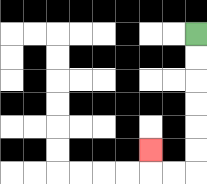{'start': '[8, 1]', 'end': '[6, 6]', 'path_directions': 'D,D,D,D,D,D,L,L,U', 'path_coordinates': '[[8, 1], [8, 2], [8, 3], [8, 4], [8, 5], [8, 6], [8, 7], [7, 7], [6, 7], [6, 6]]'}